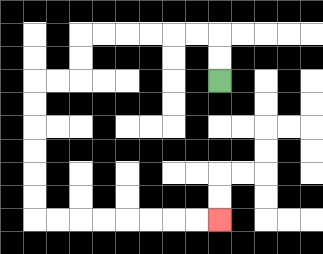{'start': '[9, 3]', 'end': '[9, 9]', 'path_directions': 'U,U,L,L,L,L,L,L,D,D,L,L,D,D,D,D,D,D,R,R,R,R,R,R,R,R', 'path_coordinates': '[[9, 3], [9, 2], [9, 1], [8, 1], [7, 1], [6, 1], [5, 1], [4, 1], [3, 1], [3, 2], [3, 3], [2, 3], [1, 3], [1, 4], [1, 5], [1, 6], [1, 7], [1, 8], [1, 9], [2, 9], [3, 9], [4, 9], [5, 9], [6, 9], [7, 9], [8, 9], [9, 9]]'}